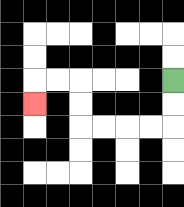{'start': '[7, 3]', 'end': '[1, 4]', 'path_directions': 'D,D,L,L,L,L,U,U,L,L,D', 'path_coordinates': '[[7, 3], [7, 4], [7, 5], [6, 5], [5, 5], [4, 5], [3, 5], [3, 4], [3, 3], [2, 3], [1, 3], [1, 4]]'}